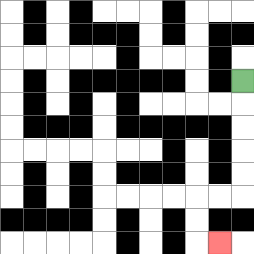{'start': '[10, 3]', 'end': '[9, 10]', 'path_directions': 'D,D,D,D,D,L,L,D,D,R', 'path_coordinates': '[[10, 3], [10, 4], [10, 5], [10, 6], [10, 7], [10, 8], [9, 8], [8, 8], [8, 9], [8, 10], [9, 10]]'}